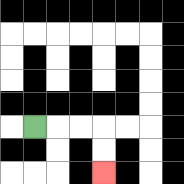{'start': '[1, 5]', 'end': '[4, 7]', 'path_directions': 'R,R,R,D,D', 'path_coordinates': '[[1, 5], [2, 5], [3, 5], [4, 5], [4, 6], [4, 7]]'}